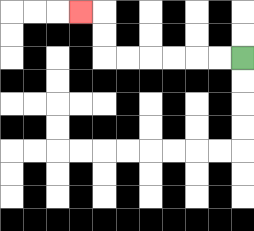{'start': '[10, 2]', 'end': '[3, 0]', 'path_directions': 'L,L,L,L,L,L,U,U,L', 'path_coordinates': '[[10, 2], [9, 2], [8, 2], [7, 2], [6, 2], [5, 2], [4, 2], [4, 1], [4, 0], [3, 0]]'}